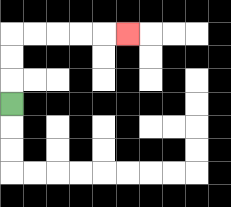{'start': '[0, 4]', 'end': '[5, 1]', 'path_directions': 'U,U,U,R,R,R,R,R', 'path_coordinates': '[[0, 4], [0, 3], [0, 2], [0, 1], [1, 1], [2, 1], [3, 1], [4, 1], [5, 1]]'}